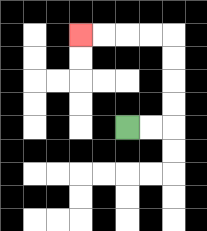{'start': '[5, 5]', 'end': '[3, 1]', 'path_directions': 'R,R,U,U,U,U,L,L,L,L', 'path_coordinates': '[[5, 5], [6, 5], [7, 5], [7, 4], [7, 3], [7, 2], [7, 1], [6, 1], [5, 1], [4, 1], [3, 1]]'}